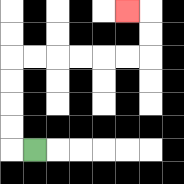{'start': '[1, 6]', 'end': '[5, 0]', 'path_directions': 'L,U,U,U,U,R,R,R,R,R,R,U,U,L', 'path_coordinates': '[[1, 6], [0, 6], [0, 5], [0, 4], [0, 3], [0, 2], [1, 2], [2, 2], [3, 2], [4, 2], [5, 2], [6, 2], [6, 1], [6, 0], [5, 0]]'}